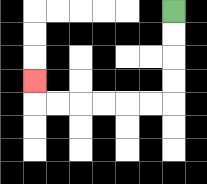{'start': '[7, 0]', 'end': '[1, 3]', 'path_directions': 'D,D,D,D,L,L,L,L,L,L,U', 'path_coordinates': '[[7, 0], [7, 1], [7, 2], [7, 3], [7, 4], [6, 4], [5, 4], [4, 4], [3, 4], [2, 4], [1, 4], [1, 3]]'}